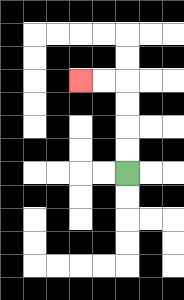{'start': '[5, 7]', 'end': '[3, 3]', 'path_directions': 'U,U,U,U,L,L', 'path_coordinates': '[[5, 7], [5, 6], [5, 5], [5, 4], [5, 3], [4, 3], [3, 3]]'}